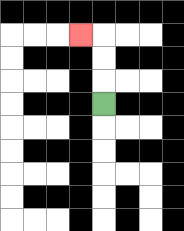{'start': '[4, 4]', 'end': '[3, 1]', 'path_directions': 'U,U,U,L', 'path_coordinates': '[[4, 4], [4, 3], [4, 2], [4, 1], [3, 1]]'}